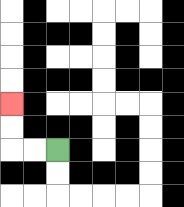{'start': '[2, 6]', 'end': '[0, 4]', 'path_directions': 'L,L,U,U', 'path_coordinates': '[[2, 6], [1, 6], [0, 6], [0, 5], [0, 4]]'}